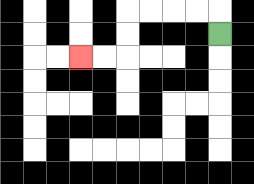{'start': '[9, 1]', 'end': '[3, 2]', 'path_directions': 'U,L,L,L,L,D,D,L,L', 'path_coordinates': '[[9, 1], [9, 0], [8, 0], [7, 0], [6, 0], [5, 0], [5, 1], [5, 2], [4, 2], [3, 2]]'}